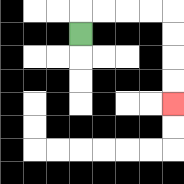{'start': '[3, 1]', 'end': '[7, 4]', 'path_directions': 'U,R,R,R,R,D,D,D,D', 'path_coordinates': '[[3, 1], [3, 0], [4, 0], [5, 0], [6, 0], [7, 0], [7, 1], [7, 2], [7, 3], [7, 4]]'}